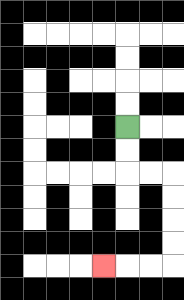{'start': '[5, 5]', 'end': '[4, 11]', 'path_directions': 'D,D,R,R,D,D,D,D,L,L,L', 'path_coordinates': '[[5, 5], [5, 6], [5, 7], [6, 7], [7, 7], [7, 8], [7, 9], [7, 10], [7, 11], [6, 11], [5, 11], [4, 11]]'}